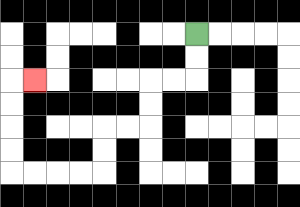{'start': '[8, 1]', 'end': '[1, 3]', 'path_directions': 'D,D,L,L,D,D,L,L,D,D,L,L,L,L,U,U,U,U,R', 'path_coordinates': '[[8, 1], [8, 2], [8, 3], [7, 3], [6, 3], [6, 4], [6, 5], [5, 5], [4, 5], [4, 6], [4, 7], [3, 7], [2, 7], [1, 7], [0, 7], [0, 6], [0, 5], [0, 4], [0, 3], [1, 3]]'}